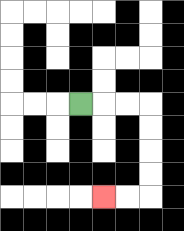{'start': '[3, 4]', 'end': '[4, 8]', 'path_directions': 'R,R,R,D,D,D,D,L,L', 'path_coordinates': '[[3, 4], [4, 4], [5, 4], [6, 4], [6, 5], [6, 6], [6, 7], [6, 8], [5, 8], [4, 8]]'}